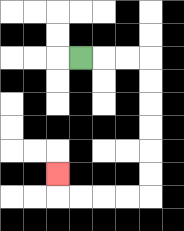{'start': '[3, 2]', 'end': '[2, 7]', 'path_directions': 'R,R,R,D,D,D,D,D,D,L,L,L,L,U', 'path_coordinates': '[[3, 2], [4, 2], [5, 2], [6, 2], [6, 3], [6, 4], [6, 5], [6, 6], [6, 7], [6, 8], [5, 8], [4, 8], [3, 8], [2, 8], [2, 7]]'}